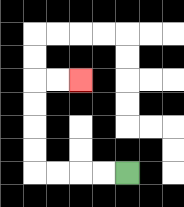{'start': '[5, 7]', 'end': '[3, 3]', 'path_directions': 'L,L,L,L,U,U,U,U,R,R', 'path_coordinates': '[[5, 7], [4, 7], [3, 7], [2, 7], [1, 7], [1, 6], [1, 5], [1, 4], [1, 3], [2, 3], [3, 3]]'}